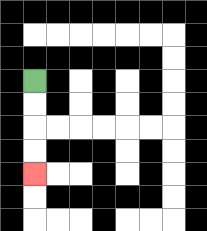{'start': '[1, 3]', 'end': '[1, 7]', 'path_directions': 'D,D,D,D', 'path_coordinates': '[[1, 3], [1, 4], [1, 5], [1, 6], [1, 7]]'}